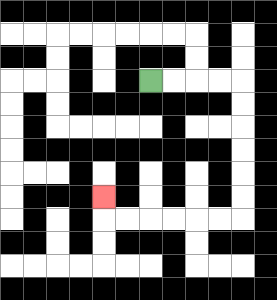{'start': '[6, 3]', 'end': '[4, 8]', 'path_directions': 'R,R,R,R,D,D,D,D,D,D,L,L,L,L,L,L,U', 'path_coordinates': '[[6, 3], [7, 3], [8, 3], [9, 3], [10, 3], [10, 4], [10, 5], [10, 6], [10, 7], [10, 8], [10, 9], [9, 9], [8, 9], [7, 9], [6, 9], [5, 9], [4, 9], [4, 8]]'}